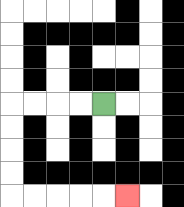{'start': '[4, 4]', 'end': '[5, 8]', 'path_directions': 'L,L,L,L,D,D,D,D,R,R,R,R,R', 'path_coordinates': '[[4, 4], [3, 4], [2, 4], [1, 4], [0, 4], [0, 5], [0, 6], [0, 7], [0, 8], [1, 8], [2, 8], [3, 8], [4, 8], [5, 8]]'}